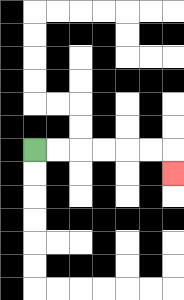{'start': '[1, 6]', 'end': '[7, 7]', 'path_directions': 'R,R,R,R,R,R,D', 'path_coordinates': '[[1, 6], [2, 6], [3, 6], [4, 6], [5, 6], [6, 6], [7, 6], [7, 7]]'}